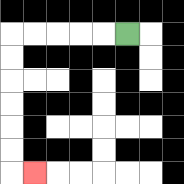{'start': '[5, 1]', 'end': '[1, 7]', 'path_directions': 'L,L,L,L,L,D,D,D,D,D,D,R', 'path_coordinates': '[[5, 1], [4, 1], [3, 1], [2, 1], [1, 1], [0, 1], [0, 2], [0, 3], [0, 4], [0, 5], [0, 6], [0, 7], [1, 7]]'}